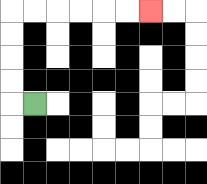{'start': '[1, 4]', 'end': '[6, 0]', 'path_directions': 'L,U,U,U,U,R,R,R,R,R,R', 'path_coordinates': '[[1, 4], [0, 4], [0, 3], [0, 2], [0, 1], [0, 0], [1, 0], [2, 0], [3, 0], [4, 0], [5, 0], [6, 0]]'}